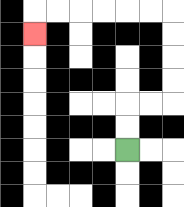{'start': '[5, 6]', 'end': '[1, 1]', 'path_directions': 'U,U,R,R,U,U,U,U,L,L,L,L,L,L,D', 'path_coordinates': '[[5, 6], [5, 5], [5, 4], [6, 4], [7, 4], [7, 3], [7, 2], [7, 1], [7, 0], [6, 0], [5, 0], [4, 0], [3, 0], [2, 0], [1, 0], [1, 1]]'}